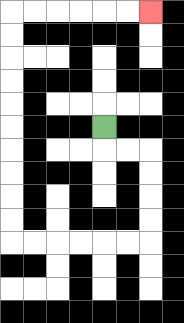{'start': '[4, 5]', 'end': '[6, 0]', 'path_directions': 'D,R,R,D,D,D,D,L,L,L,L,L,L,U,U,U,U,U,U,U,U,U,U,R,R,R,R,R,R', 'path_coordinates': '[[4, 5], [4, 6], [5, 6], [6, 6], [6, 7], [6, 8], [6, 9], [6, 10], [5, 10], [4, 10], [3, 10], [2, 10], [1, 10], [0, 10], [0, 9], [0, 8], [0, 7], [0, 6], [0, 5], [0, 4], [0, 3], [0, 2], [0, 1], [0, 0], [1, 0], [2, 0], [3, 0], [4, 0], [5, 0], [6, 0]]'}